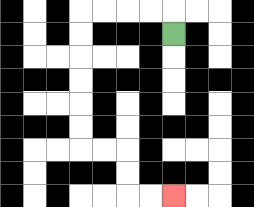{'start': '[7, 1]', 'end': '[7, 8]', 'path_directions': 'U,L,L,L,L,D,D,D,D,D,D,R,R,D,D,R,R', 'path_coordinates': '[[7, 1], [7, 0], [6, 0], [5, 0], [4, 0], [3, 0], [3, 1], [3, 2], [3, 3], [3, 4], [3, 5], [3, 6], [4, 6], [5, 6], [5, 7], [5, 8], [6, 8], [7, 8]]'}